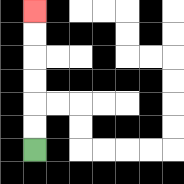{'start': '[1, 6]', 'end': '[1, 0]', 'path_directions': 'U,U,U,U,U,U', 'path_coordinates': '[[1, 6], [1, 5], [1, 4], [1, 3], [1, 2], [1, 1], [1, 0]]'}